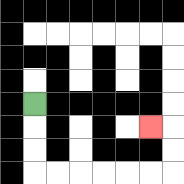{'start': '[1, 4]', 'end': '[6, 5]', 'path_directions': 'D,D,D,R,R,R,R,R,R,U,U,L', 'path_coordinates': '[[1, 4], [1, 5], [1, 6], [1, 7], [2, 7], [3, 7], [4, 7], [5, 7], [6, 7], [7, 7], [7, 6], [7, 5], [6, 5]]'}